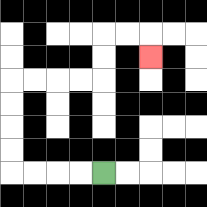{'start': '[4, 7]', 'end': '[6, 2]', 'path_directions': 'L,L,L,L,U,U,U,U,R,R,R,R,U,U,R,R,D', 'path_coordinates': '[[4, 7], [3, 7], [2, 7], [1, 7], [0, 7], [0, 6], [0, 5], [0, 4], [0, 3], [1, 3], [2, 3], [3, 3], [4, 3], [4, 2], [4, 1], [5, 1], [6, 1], [6, 2]]'}